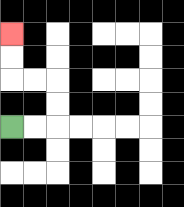{'start': '[0, 5]', 'end': '[0, 1]', 'path_directions': 'R,R,U,U,L,L,U,U', 'path_coordinates': '[[0, 5], [1, 5], [2, 5], [2, 4], [2, 3], [1, 3], [0, 3], [0, 2], [0, 1]]'}